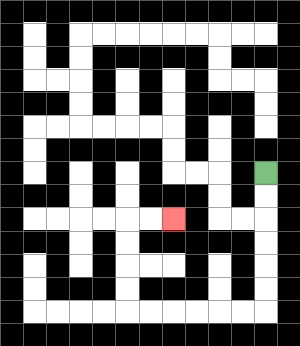{'start': '[11, 7]', 'end': '[7, 9]', 'path_directions': 'D,D,D,D,D,D,L,L,L,L,L,L,U,U,U,U,R,R', 'path_coordinates': '[[11, 7], [11, 8], [11, 9], [11, 10], [11, 11], [11, 12], [11, 13], [10, 13], [9, 13], [8, 13], [7, 13], [6, 13], [5, 13], [5, 12], [5, 11], [5, 10], [5, 9], [6, 9], [7, 9]]'}